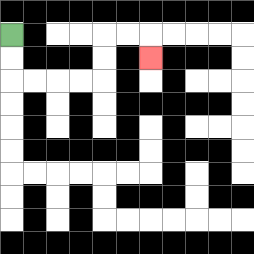{'start': '[0, 1]', 'end': '[6, 2]', 'path_directions': 'D,D,R,R,R,R,U,U,R,R,D', 'path_coordinates': '[[0, 1], [0, 2], [0, 3], [1, 3], [2, 3], [3, 3], [4, 3], [4, 2], [4, 1], [5, 1], [6, 1], [6, 2]]'}